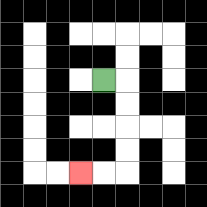{'start': '[4, 3]', 'end': '[3, 7]', 'path_directions': 'R,D,D,D,D,L,L', 'path_coordinates': '[[4, 3], [5, 3], [5, 4], [5, 5], [5, 6], [5, 7], [4, 7], [3, 7]]'}